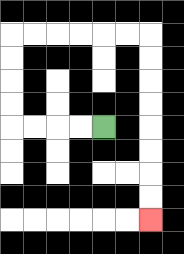{'start': '[4, 5]', 'end': '[6, 9]', 'path_directions': 'L,L,L,L,U,U,U,U,R,R,R,R,R,R,D,D,D,D,D,D,D,D', 'path_coordinates': '[[4, 5], [3, 5], [2, 5], [1, 5], [0, 5], [0, 4], [0, 3], [0, 2], [0, 1], [1, 1], [2, 1], [3, 1], [4, 1], [5, 1], [6, 1], [6, 2], [6, 3], [6, 4], [6, 5], [6, 6], [6, 7], [6, 8], [6, 9]]'}